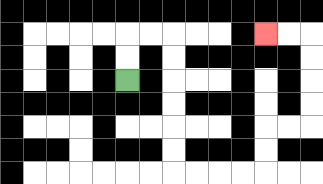{'start': '[5, 3]', 'end': '[11, 1]', 'path_directions': 'U,U,R,R,D,D,D,D,D,D,R,R,R,R,U,U,R,R,U,U,U,U,L,L', 'path_coordinates': '[[5, 3], [5, 2], [5, 1], [6, 1], [7, 1], [7, 2], [7, 3], [7, 4], [7, 5], [7, 6], [7, 7], [8, 7], [9, 7], [10, 7], [11, 7], [11, 6], [11, 5], [12, 5], [13, 5], [13, 4], [13, 3], [13, 2], [13, 1], [12, 1], [11, 1]]'}